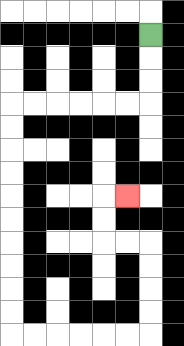{'start': '[6, 1]', 'end': '[5, 8]', 'path_directions': 'D,D,D,L,L,L,L,L,L,D,D,D,D,D,D,D,D,D,D,R,R,R,R,R,R,U,U,U,U,L,L,U,U,R', 'path_coordinates': '[[6, 1], [6, 2], [6, 3], [6, 4], [5, 4], [4, 4], [3, 4], [2, 4], [1, 4], [0, 4], [0, 5], [0, 6], [0, 7], [0, 8], [0, 9], [0, 10], [0, 11], [0, 12], [0, 13], [0, 14], [1, 14], [2, 14], [3, 14], [4, 14], [5, 14], [6, 14], [6, 13], [6, 12], [6, 11], [6, 10], [5, 10], [4, 10], [4, 9], [4, 8], [5, 8]]'}